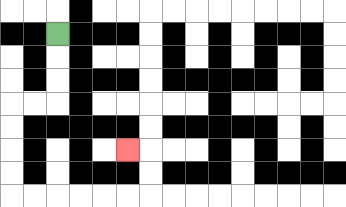{'start': '[2, 1]', 'end': '[5, 6]', 'path_directions': 'D,D,D,L,L,D,D,D,D,R,R,R,R,R,R,U,U,L', 'path_coordinates': '[[2, 1], [2, 2], [2, 3], [2, 4], [1, 4], [0, 4], [0, 5], [0, 6], [0, 7], [0, 8], [1, 8], [2, 8], [3, 8], [4, 8], [5, 8], [6, 8], [6, 7], [6, 6], [5, 6]]'}